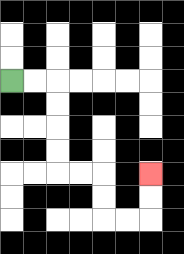{'start': '[0, 3]', 'end': '[6, 7]', 'path_directions': 'R,R,D,D,D,D,R,R,D,D,R,R,U,U', 'path_coordinates': '[[0, 3], [1, 3], [2, 3], [2, 4], [2, 5], [2, 6], [2, 7], [3, 7], [4, 7], [4, 8], [4, 9], [5, 9], [6, 9], [6, 8], [6, 7]]'}